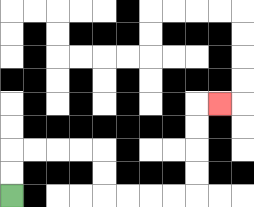{'start': '[0, 8]', 'end': '[9, 4]', 'path_directions': 'U,U,R,R,R,R,D,D,R,R,R,R,U,U,U,U,R', 'path_coordinates': '[[0, 8], [0, 7], [0, 6], [1, 6], [2, 6], [3, 6], [4, 6], [4, 7], [4, 8], [5, 8], [6, 8], [7, 8], [8, 8], [8, 7], [8, 6], [8, 5], [8, 4], [9, 4]]'}